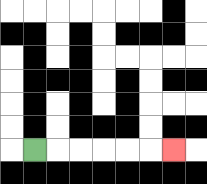{'start': '[1, 6]', 'end': '[7, 6]', 'path_directions': 'R,R,R,R,R,R', 'path_coordinates': '[[1, 6], [2, 6], [3, 6], [4, 6], [5, 6], [6, 6], [7, 6]]'}